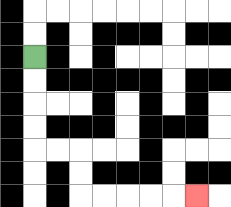{'start': '[1, 2]', 'end': '[8, 8]', 'path_directions': 'D,D,D,D,R,R,D,D,R,R,R,R,R', 'path_coordinates': '[[1, 2], [1, 3], [1, 4], [1, 5], [1, 6], [2, 6], [3, 6], [3, 7], [3, 8], [4, 8], [5, 8], [6, 8], [7, 8], [8, 8]]'}